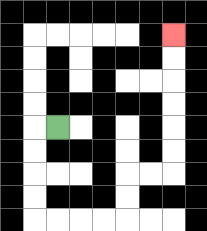{'start': '[2, 5]', 'end': '[7, 1]', 'path_directions': 'L,D,D,D,D,R,R,R,R,U,U,R,R,U,U,U,U,U,U', 'path_coordinates': '[[2, 5], [1, 5], [1, 6], [1, 7], [1, 8], [1, 9], [2, 9], [3, 9], [4, 9], [5, 9], [5, 8], [5, 7], [6, 7], [7, 7], [7, 6], [7, 5], [7, 4], [7, 3], [7, 2], [7, 1]]'}